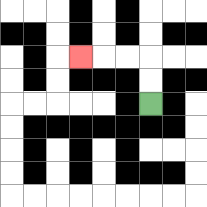{'start': '[6, 4]', 'end': '[3, 2]', 'path_directions': 'U,U,L,L,L', 'path_coordinates': '[[6, 4], [6, 3], [6, 2], [5, 2], [4, 2], [3, 2]]'}